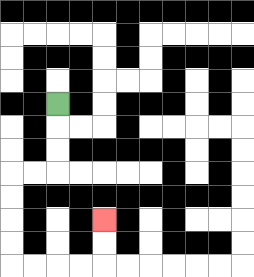{'start': '[2, 4]', 'end': '[4, 9]', 'path_directions': 'D,D,D,L,L,D,D,D,D,R,R,R,R,U,U', 'path_coordinates': '[[2, 4], [2, 5], [2, 6], [2, 7], [1, 7], [0, 7], [0, 8], [0, 9], [0, 10], [0, 11], [1, 11], [2, 11], [3, 11], [4, 11], [4, 10], [4, 9]]'}